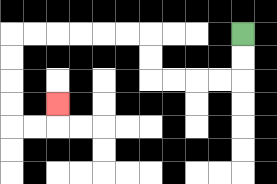{'start': '[10, 1]', 'end': '[2, 4]', 'path_directions': 'D,D,L,L,L,L,U,U,L,L,L,L,L,L,D,D,D,D,R,R,U', 'path_coordinates': '[[10, 1], [10, 2], [10, 3], [9, 3], [8, 3], [7, 3], [6, 3], [6, 2], [6, 1], [5, 1], [4, 1], [3, 1], [2, 1], [1, 1], [0, 1], [0, 2], [0, 3], [0, 4], [0, 5], [1, 5], [2, 5], [2, 4]]'}